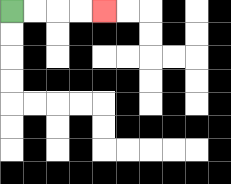{'start': '[0, 0]', 'end': '[4, 0]', 'path_directions': 'R,R,R,R', 'path_coordinates': '[[0, 0], [1, 0], [2, 0], [3, 0], [4, 0]]'}